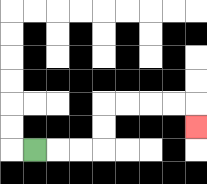{'start': '[1, 6]', 'end': '[8, 5]', 'path_directions': 'R,R,R,U,U,R,R,R,R,D', 'path_coordinates': '[[1, 6], [2, 6], [3, 6], [4, 6], [4, 5], [4, 4], [5, 4], [6, 4], [7, 4], [8, 4], [8, 5]]'}